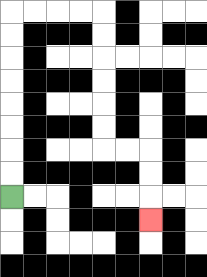{'start': '[0, 8]', 'end': '[6, 9]', 'path_directions': 'U,U,U,U,U,U,U,U,R,R,R,R,D,D,D,D,D,D,R,R,D,D,D', 'path_coordinates': '[[0, 8], [0, 7], [0, 6], [0, 5], [0, 4], [0, 3], [0, 2], [0, 1], [0, 0], [1, 0], [2, 0], [3, 0], [4, 0], [4, 1], [4, 2], [4, 3], [4, 4], [4, 5], [4, 6], [5, 6], [6, 6], [6, 7], [6, 8], [6, 9]]'}